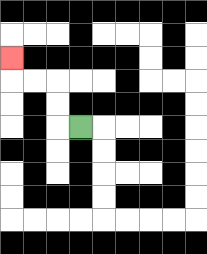{'start': '[3, 5]', 'end': '[0, 2]', 'path_directions': 'L,U,U,L,L,U', 'path_coordinates': '[[3, 5], [2, 5], [2, 4], [2, 3], [1, 3], [0, 3], [0, 2]]'}